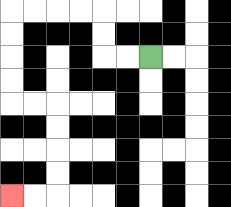{'start': '[6, 2]', 'end': '[0, 8]', 'path_directions': 'L,L,U,U,L,L,L,L,D,D,D,D,R,R,D,D,D,D,L,L', 'path_coordinates': '[[6, 2], [5, 2], [4, 2], [4, 1], [4, 0], [3, 0], [2, 0], [1, 0], [0, 0], [0, 1], [0, 2], [0, 3], [0, 4], [1, 4], [2, 4], [2, 5], [2, 6], [2, 7], [2, 8], [1, 8], [0, 8]]'}